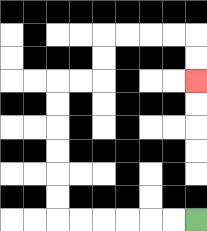{'start': '[8, 9]', 'end': '[8, 3]', 'path_directions': 'L,L,L,L,L,L,U,U,U,U,U,U,R,R,U,U,R,R,R,R,D,D', 'path_coordinates': '[[8, 9], [7, 9], [6, 9], [5, 9], [4, 9], [3, 9], [2, 9], [2, 8], [2, 7], [2, 6], [2, 5], [2, 4], [2, 3], [3, 3], [4, 3], [4, 2], [4, 1], [5, 1], [6, 1], [7, 1], [8, 1], [8, 2], [8, 3]]'}